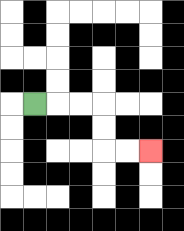{'start': '[1, 4]', 'end': '[6, 6]', 'path_directions': 'R,R,R,D,D,R,R', 'path_coordinates': '[[1, 4], [2, 4], [3, 4], [4, 4], [4, 5], [4, 6], [5, 6], [6, 6]]'}